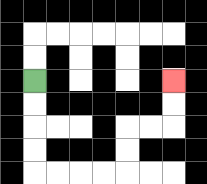{'start': '[1, 3]', 'end': '[7, 3]', 'path_directions': 'D,D,D,D,R,R,R,R,U,U,R,R,U,U', 'path_coordinates': '[[1, 3], [1, 4], [1, 5], [1, 6], [1, 7], [2, 7], [3, 7], [4, 7], [5, 7], [5, 6], [5, 5], [6, 5], [7, 5], [7, 4], [7, 3]]'}